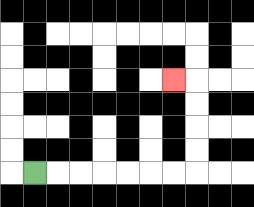{'start': '[1, 7]', 'end': '[7, 3]', 'path_directions': 'R,R,R,R,R,R,R,U,U,U,U,L', 'path_coordinates': '[[1, 7], [2, 7], [3, 7], [4, 7], [5, 7], [6, 7], [7, 7], [8, 7], [8, 6], [8, 5], [8, 4], [8, 3], [7, 3]]'}